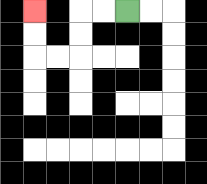{'start': '[5, 0]', 'end': '[1, 0]', 'path_directions': 'L,L,D,D,L,L,U,U', 'path_coordinates': '[[5, 0], [4, 0], [3, 0], [3, 1], [3, 2], [2, 2], [1, 2], [1, 1], [1, 0]]'}